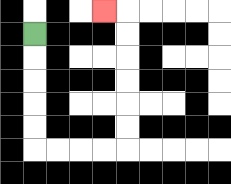{'start': '[1, 1]', 'end': '[4, 0]', 'path_directions': 'D,D,D,D,D,R,R,R,R,U,U,U,U,U,U,L', 'path_coordinates': '[[1, 1], [1, 2], [1, 3], [1, 4], [1, 5], [1, 6], [2, 6], [3, 6], [4, 6], [5, 6], [5, 5], [5, 4], [5, 3], [5, 2], [5, 1], [5, 0], [4, 0]]'}